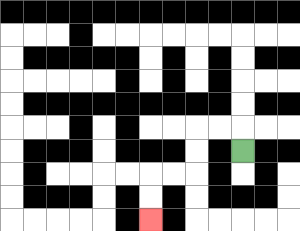{'start': '[10, 6]', 'end': '[6, 9]', 'path_directions': 'U,L,L,D,D,L,L,D,D', 'path_coordinates': '[[10, 6], [10, 5], [9, 5], [8, 5], [8, 6], [8, 7], [7, 7], [6, 7], [6, 8], [6, 9]]'}